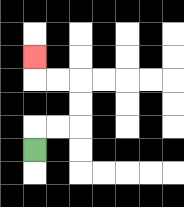{'start': '[1, 6]', 'end': '[1, 2]', 'path_directions': 'U,R,R,U,U,L,L,U', 'path_coordinates': '[[1, 6], [1, 5], [2, 5], [3, 5], [3, 4], [3, 3], [2, 3], [1, 3], [1, 2]]'}